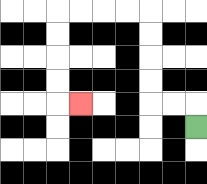{'start': '[8, 5]', 'end': '[3, 4]', 'path_directions': 'U,L,L,U,U,U,U,L,L,L,L,D,D,D,D,R', 'path_coordinates': '[[8, 5], [8, 4], [7, 4], [6, 4], [6, 3], [6, 2], [6, 1], [6, 0], [5, 0], [4, 0], [3, 0], [2, 0], [2, 1], [2, 2], [2, 3], [2, 4], [3, 4]]'}